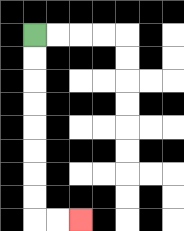{'start': '[1, 1]', 'end': '[3, 9]', 'path_directions': 'D,D,D,D,D,D,D,D,R,R', 'path_coordinates': '[[1, 1], [1, 2], [1, 3], [1, 4], [1, 5], [1, 6], [1, 7], [1, 8], [1, 9], [2, 9], [3, 9]]'}